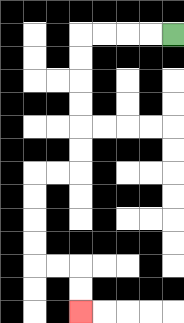{'start': '[7, 1]', 'end': '[3, 13]', 'path_directions': 'L,L,L,L,D,D,D,D,D,D,L,L,D,D,D,D,R,R,D,D', 'path_coordinates': '[[7, 1], [6, 1], [5, 1], [4, 1], [3, 1], [3, 2], [3, 3], [3, 4], [3, 5], [3, 6], [3, 7], [2, 7], [1, 7], [1, 8], [1, 9], [1, 10], [1, 11], [2, 11], [3, 11], [3, 12], [3, 13]]'}